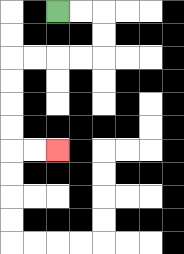{'start': '[2, 0]', 'end': '[2, 6]', 'path_directions': 'R,R,D,D,L,L,L,L,D,D,D,D,R,R', 'path_coordinates': '[[2, 0], [3, 0], [4, 0], [4, 1], [4, 2], [3, 2], [2, 2], [1, 2], [0, 2], [0, 3], [0, 4], [0, 5], [0, 6], [1, 6], [2, 6]]'}